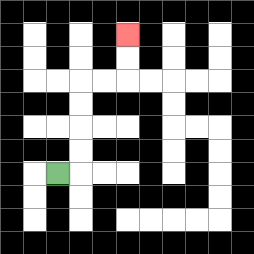{'start': '[2, 7]', 'end': '[5, 1]', 'path_directions': 'R,U,U,U,U,R,R,U,U', 'path_coordinates': '[[2, 7], [3, 7], [3, 6], [3, 5], [3, 4], [3, 3], [4, 3], [5, 3], [5, 2], [5, 1]]'}